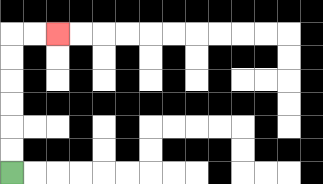{'start': '[0, 7]', 'end': '[2, 1]', 'path_directions': 'U,U,U,U,U,U,R,R', 'path_coordinates': '[[0, 7], [0, 6], [0, 5], [0, 4], [0, 3], [0, 2], [0, 1], [1, 1], [2, 1]]'}